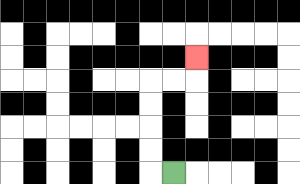{'start': '[7, 7]', 'end': '[8, 2]', 'path_directions': 'L,U,U,U,U,R,R,U', 'path_coordinates': '[[7, 7], [6, 7], [6, 6], [6, 5], [6, 4], [6, 3], [7, 3], [8, 3], [8, 2]]'}